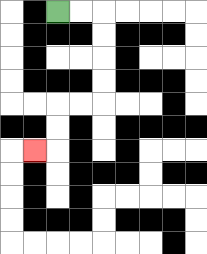{'start': '[2, 0]', 'end': '[1, 6]', 'path_directions': 'R,R,D,D,D,D,L,L,D,D,L', 'path_coordinates': '[[2, 0], [3, 0], [4, 0], [4, 1], [4, 2], [4, 3], [4, 4], [3, 4], [2, 4], [2, 5], [2, 6], [1, 6]]'}